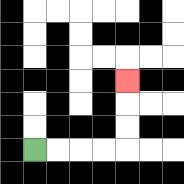{'start': '[1, 6]', 'end': '[5, 3]', 'path_directions': 'R,R,R,R,U,U,U', 'path_coordinates': '[[1, 6], [2, 6], [3, 6], [4, 6], [5, 6], [5, 5], [5, 4], [5, 3]]'}